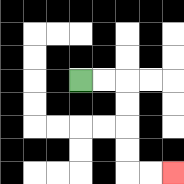{'start': '[3, 3]', 'end': '[7, 7]', 'path_directions': 'R,R,D,D,D,D,R,R', 'path_coordinates': '[[3, 3], [4, 3], [5, 3], [5, 4], [5, 5], [5, 6], [5, 7], [6, 7], [7, 7]]'}